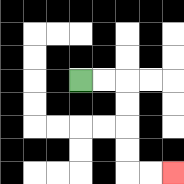{'start': '[3, 3]', 'end': '[7, 7]', 'path_directions': 'R,R,D,D,D,D,R,R', 'path_coordinates': '[[3, 3], [4, 3], [5, 3], [5, 4], [5, 5], [5, 6], [5, 7], [6, 7], [7, 7]]'}